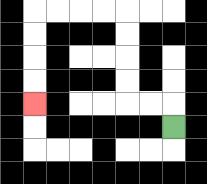{'start': '[7, 5]', 'end': '[1, 4]', 'path_directions': 'U,L,L,U,U,U,U,L,L,L,L,D,D,D,D', 'path_coordinates': '[[7, 5], [7, 4], [6, 4], [5, 4], [5, 3], [5, 2], [5, 1], [5, 0], [4, 0], [3, 0], [2, 0], [1, 0], [1, 1], [1, 2], [1, 3], [1, 4]]'}